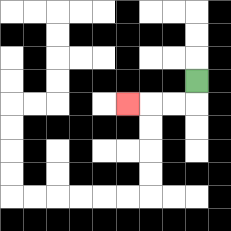{'start': '[8, 3]', 'end': '[5, 4]', 'path_directions': 'D,L,L,L', 'path_coordinates': '[[8, 3], [8, 4], [7, 4], [6, 4], [5, 4]]'}